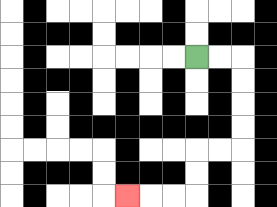{'start': '[8, 2]', 'end': '[5, 8]', 'path_directions': 'R,R,D,D,D,D,L,L,D,D,L,L,L', 'path_coordinates': '[[8, 2], [9, 2], [10, 2], [10, 3], [10, 4], [10, 5], [10, 6], [9, 6], [8, 6], [8, 7], [8, 8], [7, 8], [6, 8], [5, 8]]'}